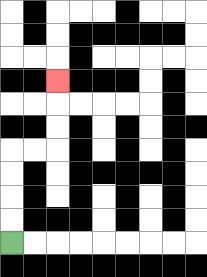{'start': '[0, 10]', 'end': '[2, 3]', 'path_directions': 'U,U,U,U,R,R,U,U,U', 'path_coordinates': '[[0, 10], [0, 9], [0, 8], [0, 7], [0, 6], [1, 6], [2, 6], [2, 5], [2, 4], [2, 3]]'}